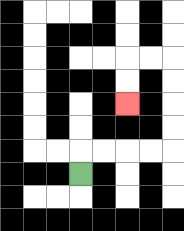{'start': '[3, 7]', 'end': '[5, 4]', 'path_directions': 'U,R,R,R,R,U,U,U,U,L,L,D,D', 'path_coordinates': '[[3, 7], [3, 6], [4, 6], [5, 6], [6, 6], [7, 6], [7, 5], [7, 4], [7, 3], [7, 2], [6, 2], [5, 2], [5, 3], [5, 4]]'}